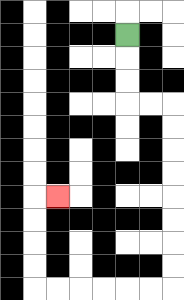{'start': '[5, 1]', 'end': '[2, 8]', 'path_directions': 'D,D,D,R,R,D,D,D,D,D,D,D,D,L,L,L,L,L,L,U,U,U,U,R', 'path_coordinates': '[[5, 1], [5, 2], [5, 3], [5, 4], [6, 4], [7, 4], [7, 5], [7, 6], [7, 7], [7, 8], [7, 9], [7, 10], [7, 11], [7, 12], [6, 12], [5, 12], [4, 12], [3, 12], [2, 12], [1, 12], [1, 11], [1, 10], [1, 9], [1, 8], [2, 8]]'}